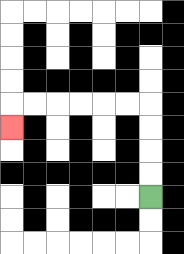{'start': '[6, 8]', 'end': '[0, 5]', 'path_directions': 'U,U,U,U,L,L,L,L,L,L,D', 'path_coordinates': '[[6, 8], [6, 7], [6, 6], [6, 5], [6, 4], [5, 4], [4, 4], [3, 4], [2, 4], [1, 4], [0, 4], [0, 5]]'}